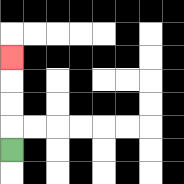{'start': '[0, 6]', 'end': '[0, 2]', 'path_directions': 'U,U,U,U', 'path_coordinates': '[[0, 6], [0, 5], [0, 4], [0, 3], [0, 2]]'}